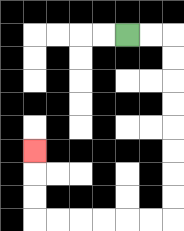{'start': '[5, 1]', 'end': '[1, 6]', 'path_directions': 'R,R,D,D,D,D,D,D,D,D,L,L,L,L,L,L,U,U,U', 'path_coordinates': '[[5, 1], [6, 1], [7, 1], [7, 2], [7, 3], [7, 4], [7, 5], [7, 6], [7, 7], [7, 8], [7, 9], [6, 9], [5, 9], [4, 9], [3, 9], [2, 9], [1, 9], [1, 8], [1, 7], [1, 6]]'}